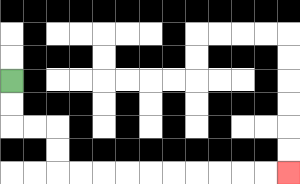{'start': '[0, 3]', 'end': '[12, 7]', 'path_directions': 'D,D,R,R,D,D,R,R,R,R,R,R,R,R,R,R', 'path_coordinates': '[[0, 3], [0, 4], [0, 5], [1, 5], [2, 5], [2, 6], [2, 7], [3, 7], [4, 7], [5, 7], [6, 7], [7, 7], [8, 7], [9, 7], [10, 7], [11, 7], [12, 7]]'}